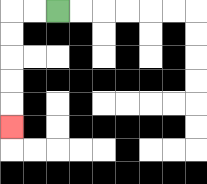{'start': '[2, 0]', 'end': '[0, 5]', 'path_directions': 'L,L,D,D,D,D,D', 'path_coordinates': '[[2, 0], [1, 0], [0, 0], [0, 1], [0, 2], [0, 3], [0, 4], [0, 5]]'}